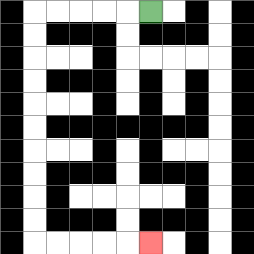{'start': '[6, 0]', 'end': '[6, 10]', 'path_directions': 'L,L,L,L,L,D,D,D,D,D,D,D,D,D,D,R,R,R,R,R', 'path_coordinates': '[[6, 0], [5, 0], [4, 0], [3, 0], [2, 0], [1, 0], [1, 1], [1, 2], [1, 3], [1, 4], [1, 5], [1, 6], [1, 7], [1, 8], [1, 9], [1, 10], [2, 10], [3, 10], [4, 10], [5, 10], [6, 10]]'}